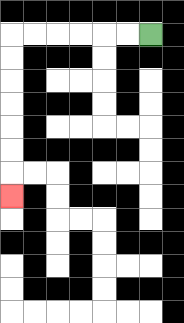{'start': '[6, 1]', 'end': '[0, 8]', 'path_directions': 'L,L,L,L,L,L,D,D,D,D,D,D,D', 'path_coordinates': '[[6, 1], [5, 1], [4, 1], [3, 1], [2, 1], [1, 1], [0, 1], [0, 2], [0, 3], [0, 4], [0, 5], [0, 6], [0, 7], [0, 8]]'}